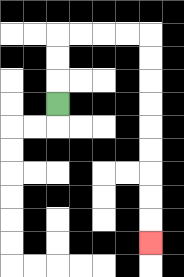{'start': '[2, 4]', 'end': '[6, 10]', 'path_directions': 'U,U,U,R,R,R,R,D,D,D,D,D,D,D,D,D', 'path_coordinates': '[[2, 4], [2, 3], [2, 2], [2, 1], [3, 1], [4, 1], [5, 1], [6, 1], [6, 2], [6, 3], [6, 4], [6, 5], [6, 6], [6, 7], [6, 8], [6, 9], [6, 10]]'}